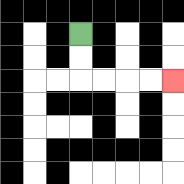{'start': '[3, 1]', 'end': '[7, 3]', 'path_directions': 'D,D,R,R,R,R', 'path_coordinates': '[[3, 1], [3, 2], [3, 3], [4, 3], [5, 3], [6, 3], [7, 3]]'}